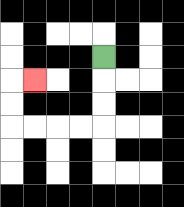{'start': '[4, 2]', 'end': '[1, 3]', 'path_directions': 'D,D,D,L,L,L,L,U,U,R', 'path_coordinates': '[[4, 2], [4, 3], [4, 4], [4, 5], [3, 5], [2, 5], [1, 5], [0, 5], [0, 4], [0, 3], [1, 3]]'}